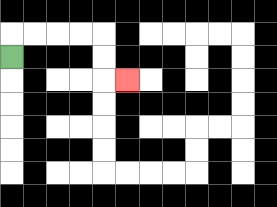{'start': '[0, 2]', 'end': '[5, 3]', 'path_directions': 'U,R,R,R,R,D,D,R', 'path_coordinates': '[[0, 2], [0, 1], [1, 1], [2, 1], [3, 1], [4, 1], [4, 2], [4, 3], [5, 3]]'}